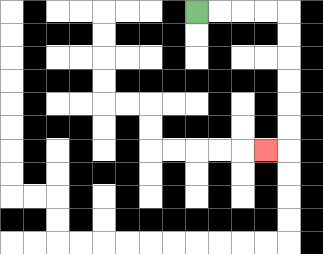{'start': '[8, 0]', 'end': '[11, 6]', 'path_directions': 'R,R,R,R,D,D,D,D,D,D,L', 'path_coordinates': '[[8, 0], [9, 0], [10, 0], [11, 0], [12, 0], [12, 1], [12, 2], [12, 3], [12, 4], [12, 5], [12, 6], [11, 6]]'}